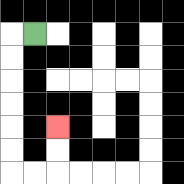{'start': '[1, 1]', 'end': '[2, 5]', 'path_directions': 'L,D,D,D,D,D,D,R,R,U,U', 'path_coordinates': '[[1, 1], [0, 1], [0, 2], [0, 3], [0, 4], [0, 5], [0, 6], [0, 7], [1, 7], [2, 7], [2, 6], [2, 5]]'}